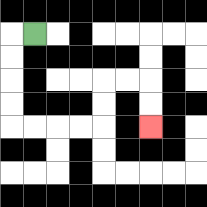{'start': '[1, 1]', 'end': '[6, 5]', 'path_directions': 'L,D,D,D,D,R,R,R,R,U,U,R,R,D,D', 'path_coordinates': '[[1, 1], [0, 1], [0, 2], [0, 3], [0, 4], [0, 5], [1, 5], [2, 5], [3, 5], [4, 5], [4, 4], [4, 3], [5, 3], [6, 3], [6, 4], [6, 5]]'}